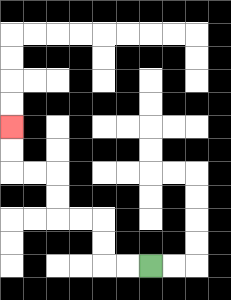{'start': '[6, 11]', 'end': '[0, 5]', 'path_directions': 'L,L,U,U,L,L,U,U,L,L,U,U', 'path_coordinates': '[[6, 11], [5, 11], [4, 11], [4, 10], [4, 9], [3, 9], [2, 9], [2, 8], [2, 7], [1, 7], [0, 7], [0, 6], [0, 5]]'}